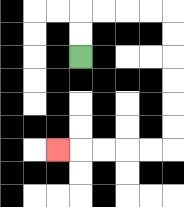{'start': '[3, 2]', 'end': '[2, 6]', 'path_directions': 'U,U,R,R,R,R,D,D,D,D,D,D,L,L,L,L,L', 'path_coordinates': '[[3, 2], [3, 1], [3, 0], [4, 0], [5, 0], [6, 0], [7, 0], [7, 1], [7, 2], [7, 3], [7, 4], [7, 5], [7, 6], [6, 6], [5, 6], [4, 6], [3, 6], [2, 6]]'}